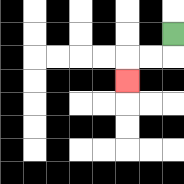{'start': '[7, 1]', 'end': '[5, 3]', 'path_directions': 'D,L,L,D', 'path_coordinates': '[[7, 1], [7, 2], [6, 2], [5, 2], [5, 3]]'}